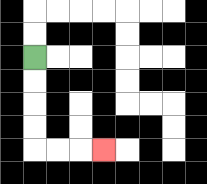{'start': '[1, 2]', 'end': '[4, 6]', 'path_directions': 'D,D,D,D,R,R,R', 'path_coordinates': '[[1, 2], [1, 3], [1, 4], [1, 5], [1, 6], [2, 6], [3, 6], [4, 6]]'}